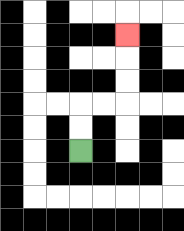{'start': '[3, 6]', 'end': '[5, 1]', 'path_directions': 'U,U,R,R,U,U,U', 'path_coordinates': '[[3, 6], [3, 5], [3, 4], [4, 4], [5, 4], [5, 3], [5, 2], [5, 1]]'}